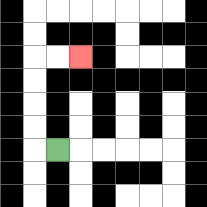{'start': '[2, 6]', 'end': '[3, 2]', 'path_directions': 'L,U,U,U,U,R,R', 'path_coordinates': '[[2, 6], [1, 6], [1, 5], [1, 4], [1, 3], [1, 2], [2, 2], [3, 2]]'}